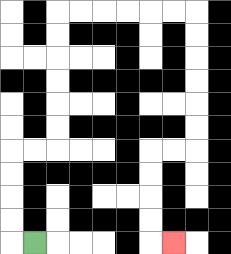{'start': '[1, 10]', 'end': '[7, 10]', 'path_directions': 'L,U,U,U,U,R,R,U,U,U,U,U,U,R,R,R,R,R,R,D,D,D,D,D,D,L,L,D,D,D,D,R', 'path_coordinates': '[[1, 10], [0, 10], [0, 9], [0, 8], [0, 7], [0, 6], [1, 6], [2, 6], [2, 5], [2, 4], [2, 3], [2, 2], [2, 1], [2, 0], [3, 0], [4, 0], [5, 0], [6, 0], [7, 0], [8, 0], [8, 1], [8, 2], [8, 3], [8, 4], [8, 5], [8, 6], [7, 6], [6, 6], [6, 7], [6, 8], [6, 9], [6, 10], [7, 10]]'}